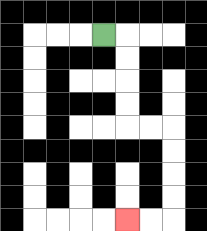{'start': '[4, 1]', 'end': '[5, 9]', 'path_directions': 'R,D,D,D,D,R,R,D,D,D,D,L,L', 'path_coordinates': '[[4, 1], [5, 1], [5, 2], [5, 3], [5, 4], [5, 5], [6, 5], [7, 5], [7, 6], [7, 7], [7, 8], [7, 9], [6, 9], [5, 9]]'}